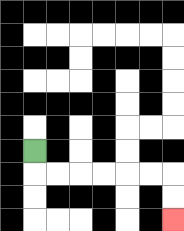{'start': '[1, 6]', 'end': '[7, 9]', 'path_directions': 'D,R,R,R,R,R,R,D,D', 'path_coordinates': '[[1, 6], [1, 7], [2, 7], [3, 7], [4, 7], [5, 7], [6, 7], [7, 7], [7, 8], [7, 9]]'}